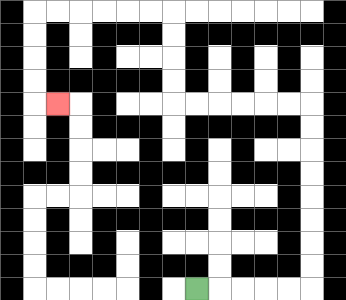{'start': '[8, 12]', 'end': '[2, 4]', 'path_directions': 'R,R,R,R,R,U,U,U,U,U,U,U,U,L,L,L,L,L,L,U,U,U,U,L,L,L,L,L,L,D,D,D,D,R', 'path_coordinates': '[[8, 12], [9, 12], [10, 12], [11, 12], [12, 12], [13, 12], [13, 11], [13, 10], [13, 9], [13, 8], [13, 7], [13, 6], [13, 5], [13, 4], [12, 4], [11, 4], [10, 4], [9, 4], [8, 4], [7, 4], [7, 3], [7, 2], [7, 1], [7, 0], [6, 0], [5, 0], [4, 0], [3, 0], [2, 0], [1, 0], [1, 1], [1, 2], [1, 3], [1, 4], [2, 4]]'}